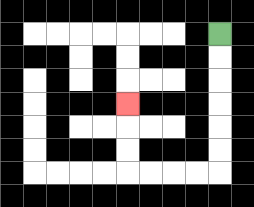{'start': '[9, 1]', 'end': '[5, 4]', 'path_directions': 'D,D,D,D,D,D,L,L,L,L,U,U,U', 'path_coordinates': '[[9, 1], [9, 2], [9, 3], [9, 4], [9, 5], [9, 6], [9, 7], [8, 7], [7, 7], [6, 7], [5, 7], [5, 6], [5, 5], [5, 4]]'}